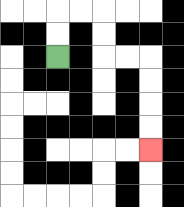{'start': '[2, 2]', 'end': '[6, 6]', 'path_directions': 'U,U,R,R,D,D,R,R,D,D,D,D', 'path_coordinates': '[[2, 2], [2, 1], [2, 0], [3, 0], [4, 0], [4, 1], [4, 2], [5, 2], [6, 2], [6, 3], [6, 4], [6, 5], [6, 6]]'}